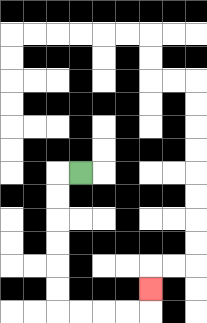{'start': '[3, 7]', 'end': '[6, 12]', 'path_directions': 'L,D,D,D,D,D,D,R,R,R,R,U', 'path_coordinates': '[[3, 7], [2, 7], [2, 8], [2, 9], [2, 10], [2, 11], [2, 12], [2, 13], [3, 13], [4, 13], [5, 13], [6, 13], [6, 12]]'}